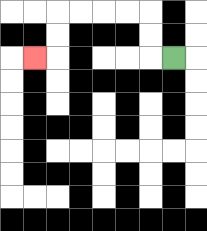{'start': '[7, 2]', 'end': '[1, 2]', 'path_directions': 'L,U,U,L,L,L,L,D,D,L', 'path_coordinates': '[[7, 2], [6, 2], [6, 1], [6, 0], [5, 0], [4, 0], [3, 0], [2, 0], [2, 1], [2, 2], [1, 2]]'}